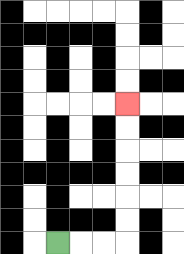{'start': '[2, 10]', 'end': '[5, 4]', 'path_directions': 'R,R,R,U,U,U,U,U,U', 'path_coordinates': '[[2, 10], [3, 10], [4, 10], [5, 10], [5, 9], [5, 8], [5, 7], [5, 6], [5, 5], [5, 4]]'}